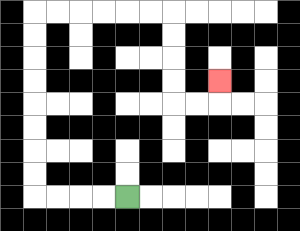{'start': '[5, 8]', 'end': '[9, 3]', 'path_directions': 'L,L,L,L,U,U,U,U,U,U,U,U,R,R,R,R,R,R,D,D,D,D,R,R,U', 'path_coordinates': '[[5, 8], [4, 8], [3, 8], [2, 8], [1, 8], [1, 7], [1, 6], [1, 5], [1, 4], [1, 3], [1, 2], [1, 1], [1, 0], [2, 0], [3, 0], [4, 0], [5, 0], [6, 0], [7, 0], [7, 1], [7, 2], [7, 3], [7, 4], [8, 4], [9, 4], [9, 3]]'}